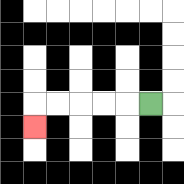{'start': '[6, 4]', 'end': '[1, 5]', 'path_directions': 'L,L,L,L,L,D', 'path_coordinates': '[[6, 4], [5, 4], [4, 4], [3, 4], [2, 4], [1, 4], [1, 5]]'}